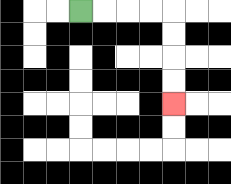{'start': '[3, 0]', 'end': '[7, 4]', 'path_directions': 'R,R,R,R,D,D,D,D', 'path_coordinates': '[[3, 0], [4, 0], [5, 0], [6, 0], [7, 0], [7, 1], [7, 2], [7, 3], [7, 4]]'}